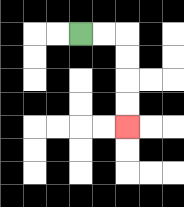{'start': '[3, 1]', 'end': '[5, 5]', 'path_directions': 'R,R,D,D,D,D', 'path_coordinates': '[[3, 1], [4, 1], [5, 1], [5, 2], [5, 3], [5, 4], [5, 5]]'}